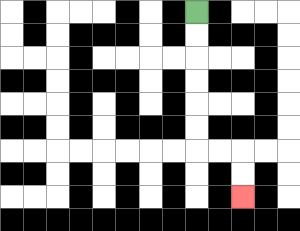{'start': '[8, 0]', 'end': '[10, 8]', 'path_directions': 'D,D,D,D,D,D,R,R,D,D', 'path_coordinates': '[[8, 0], [8, 1], [8, 2], [8, 3], [8, 4], [8, 5], [8, 6], [9, 6], [10, 6], [10, 7], [10, 8]]'}